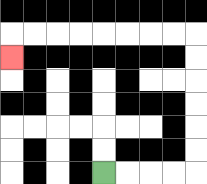{'start': '[4, 7]', 'end': '[0, 2]', 'path_directions': 'R,R,R,R,U,U,U,U,U,U,L,L,L,L,L,L,L,L,D', 'path_coordinates': '[[4, 7], [5, 7], [6, 7], [7, 7], [8, 7], [8, 6], [8, 5], [8, 4], [8, 3], [8, 2], [8, 1], [7, 1], [6, 1], [5, 1], [4, 1], [3, 1], [2, 1], [1, 1], [0, 1], [0, 2]]'}